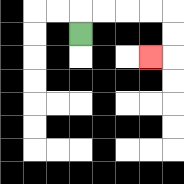{'start': '[3, 1]', 'end': '[6, 2]', 'path_directions': 'U,R,R,R,R,D,D,L', 'path_coordinates': '[[3, 1], [3, 0], [4, 0], [5, 0], [6, 0], [7, 0], [7, 1], [7, 2], [6, 2]]'}